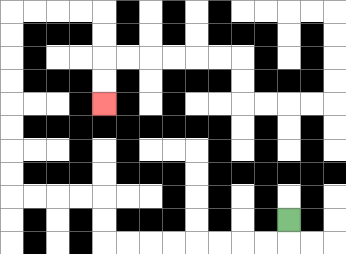{'start': '[12, 9]', 'end': '[4, 4]', 'path_directions': 'D,L,L,L,L,L,L,L,L,U,U,L,L,L,L,U,U,U,U,U,U,U,U,R,R,R,R,D,D,D,D', 'path_coordinates': '[[12, 9], [12, 10], [11, 10], [10, 10], [9, 10], [8, 10], [7, 10], [6, 10], [5, 10], [4, 10], [4, 9], [4, 8], [3, 8], [2, 8], [1, 8], [0, 8], [0, 7], [0, 6], [0, 5], [0, 4], [0, 3], [0, 2], [0, 1], [0, 0], [1, 0], [2, 0], [3, 0], [4, 0], [4, 1], [4, 2], [4, 3], [4, 4]]'}